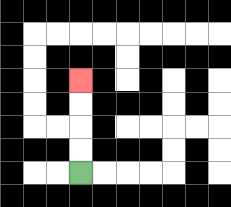{'start': '[3, 7]', 'end': '[3, 3]', 'path_directions': 'U,U,U,U', 'path_coordinates': '[[3, 7], [3, 6], [3, 5], [3, 4], [3, 3]]'}